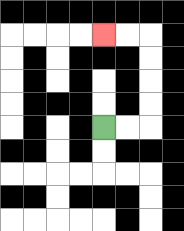{'start': '[4, 5]', 'end': '[4, 1]', 'path_directions': 'R,R,U,U,U,U,L,L', 'path_coordinates': '[[4, 5], [5, 5], [6, 5], [6, 4], [6, 3], [6, 2], [6, 1], [5, 1], [4, 1]]'}